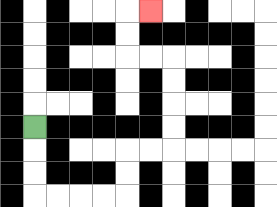{'start': '[1, 5]', 'end': '[6, 0]', 'path_directions': 'D,D,D,R,R,R,R,U,U,R,R,U,U,U,U,L,L,U,U,R', 'path_coordinates': '[[1, 5], [1, 6], [1, 7], [1, 8], [2, 8], [3, 8], [4, 8], [5, 8], [5, 7], [5, 6], [6, 6], [7, 6], [7, 5], [7, 4], [7, 3], [7, 2], [6, 2], [5, 2], [5, 1], [5, 0], [6, 0]]'}